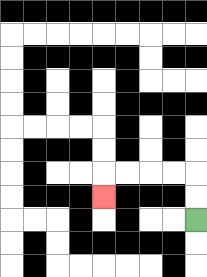{'start': '[8, 9]', 'end': '[4, 8]', 'path_directions': 'U,U,L,L,L,L,D', 'path_coordinates': '[[8, 9], [8, 8], [8, 7], [7, 7], [6, 7], [5, 7], [4, 7], [4, 8]]'}